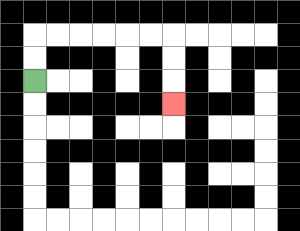{'start': '[1, 3]', 'end': '[7, 4]', 'path_directions': 'U,U,R,R,R,R,R,R,D,D,D', 'path_coordinates': '[[1, 3], [1, 2], [1, 1], [2, 1], [3, 1], [4, 1], [5, 1], [6, 1], [7, 1], [7, 2], [7, 3], [7, 4]]'}